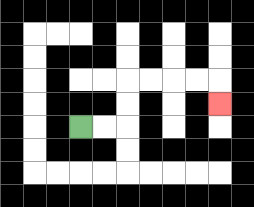{'start': '[3, 5]', 'end': '[9, 4]', 'path_directions': 'R,R,U,U,R,R,R,R,D', 'path_coordinates': '[[3, 5], [4, 5], [5, 5], [5, 4], [5, 3], [6, 3], [7, 3], [8, 3], [9, 3], [9, 4]]'}